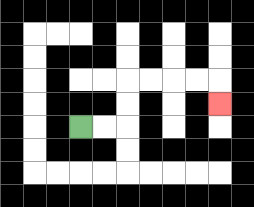{'start': '[3, 5]', 'end': '[9, 4]', 'path_directions': 'R,R,U,U,R,R,R,R,D', 'path_coordinates': '[[3, 5], [4, 5], [5, 5], [5, 4], [5, 3], [6, 3], [7, 3], [8, 3], [9, 3], [9, 4]]'}